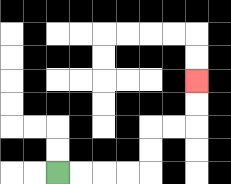{'start': '[2, 7]', 'end': '[8, 3]', 'path_directions': 'R,R,R,R,U,U,R,R,U,U', 'path_coordinates': '[[2, 7], [3, 7], [4, 7], [5, 7], [6, 7], [6, 6], [6, 5], [7, 5], [8, 5], [8, 4], [8, 3]]'}